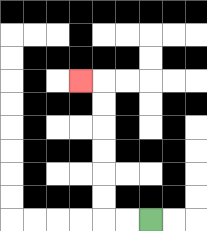{'start': '[6, 9]', 'end': '[3, 3]', 'path_directions': 'L,L,U,U,U,U,U,U,L', 'path_coordinates': '[[6, 9], [5, 9], [4, 9], [4, 8], [4, 7], [4, 6], [4, 5], [4, 4], [4, 3], [3, 3]]'}